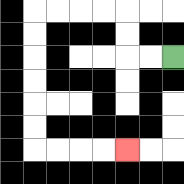{'start': '[7, 2]', 'end': '[5, 6]', 'path_directions': 'L,L,U,U,L,L,L,L,D,D,D,D,D,D,R,R,R,R', 'path_coordinates': '[[7, 2], [6, 2], [5, 2], [5, 1], [5, 0], [4, 0], [3, 0], [2, 0], [1, 0], [1, 1], [1, 2], [1, 3], [1, 4], [1, 5], [1, 6], [2, 6], [3, 6], [4, 6], [5, 6]]'}